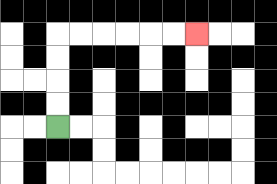{'start': '[2, 5]', 'end': '[8, 1]', 'path_directions': 'U,U,U,U,R,R,R,R,R,R', 'path_coordinates': '[[2, 5], [2, 4], [2, 3], [2, 2], [2, 1], [3, 1], [4, 1], [5, 1], [6, 1], [7, 1], [8, 1]]'}